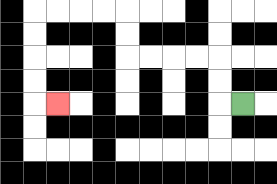{'start': '[10, 4]', 'end': '[2, 4]', 'path_directions': 'L,U,U,L,L,L,L,U,U,L,L,L,L,D,D,D,D,R', 'path_coordinates': '[[10, 4], [9, 4], [9, 3], [9, 2], [8, 2], [7, 2], [6, 2], [5, 2], [5, 1], [5, 0], [4, 0], [3, 0], [2, 0], [1, 0], [1, 1], [1, 2], [1, 3], [1, 4], [2, 4]]'}